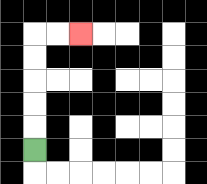{'start': '[1, 6]', 'end': '[3, 1]', 'path_directions': 'U,U,U,U,U,R,R', 'path_coordinates': '[[1, 6], [1, 5], [1, 4], [1, 3], [1, 2], [1, 1], [2, 1], [3, 1]]'}